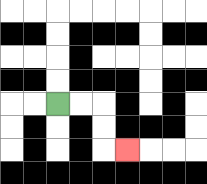{'start': '[2, 4]', 'end': '[5, 6]', 'path_directions': 'R,R,D,D,R', 'path_coordinates': '[[2, 4], [3, 4], [4, 4], [4, 5], [4, 6], [5, 6]]'}